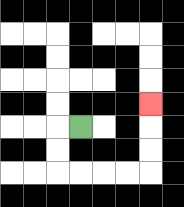{'start': '[3, 5]', 'end': '[6, 4]', 'path_directions': 'L,D,D,R,R,R,R,U,U,U', 'path_coordinates': '[[3, 5], [2, 5], [2, 6], [2, 7], [3, 7], [4, 7], [5, 7], [6, 7], [6, 6], [6, 5], [6, 4]]'}